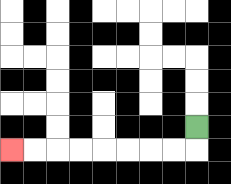{'start': '[8, 5]', 'end': '[0, 6]', 'path_directions': 'D,L,L,L,L,L,L,L,L', 'path_coordinates': '[[8, 5], [8, 6], [7, 6], [6, 6], [5, 6], [4, 6], [3, 6], [2, 6], [1, 6], [0, 6]]'}